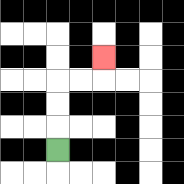{'start': '[2, 6]', 'end': '[4, 2]', 'path_directions': 'U,U,U,R,R,U', 'path_coordinates': '[[2, 6], [2, 5], [2, 4], [2, 3], [3, 3], [4, 3], [4, 2]]'}